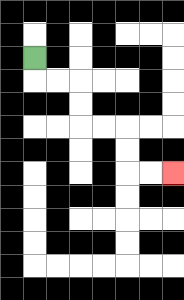{'start': '[1, 2]', 'end': '[7, 7]', 'path_directions': 'D,R,R,D,D,R,R,D,D,R,R', 'path_coordinates': '[[1, 2], [1, 3], [2, 3], [3, 3], [3, 4], [3, 5], [4, 5], [5, 5], [5, 6], [5, 7], [6, 7], [7, 7]]'}